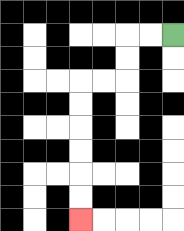{'start': '[7, 1]', 'end': '[3, 9]', 'path_directions': 'L,L,D,D,L,L,D,D,D,D,D,D', 'path_coordinates': '[[7, 1], [6, 1], [5, 1], [5, 2], [5, 3], [4, 3], [3, 3], [3, 4], [3, 5], [3, 6], [3, 7], [3, 8], [3, 9]]'}